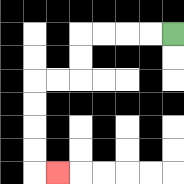{'start': '[7, 1]', 'end': '[2, 7]', 'path_directions': 'L,L,L,L,D,D,L,L,D,D,D,D,R', 'path_coordinates': '[[7, 1], [6, 1], [5, 1], [4, 1], [3, 1], [3, 2], [3, 3], [2, 3], [1, 3], [1, 4], [1, 5], [1, 6], [1, 7], [2, 7]]'}